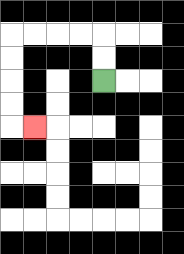{'start': '[4, 3]', 'end': '[1, 5]', 'path_directions': 'U,U,L,L,L,L,D,D,D,D,R', 'path_coordinates': '[[4, 3], [4, 2], [4, 1], [3, 1], [2, 1], [1, 1], [0, 1], [0, 2], [0, 3], [0, 4], [0, 5], [1, 5]]'}